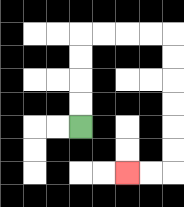{'start': '[3, 5]', 'end': '[5, 7]', 'path_directions': 'U,U,U,U,R,R,R,R,D,D,D,D,D,D,L,L', 'path_coordinates': '[[3, 5], [3, 4], [3, 3], [3, 2], [3, 1], [4, 1], [5, 1], [6, 1], [7, 1], [7, 2], [7, 3], [7, 4], [7, 5], [7, 6], [7, 7], [6, 7], [5, 7]]'}